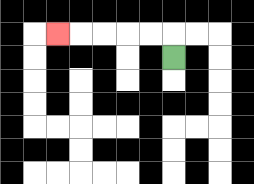{'start': '[7, 2]', 'end': '[2, 1]', 'path_directions': 'U,L,L,L,L,L', 'path_coordinates': '[[7, 2], [7, 1], [6, 1], [5, 1], [4, 1], [3, 1], [2, 1]]'}